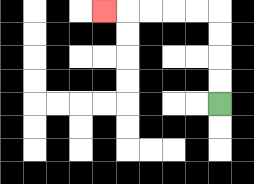{'start': '[9, 4]', 'end': '[4, 0]', 'path_directions': 'U,U,U,U,L,L,L,L,L', 'path_coordinates': '[[9, 4], [9, 3], [9, 2], [9, 1], [9, 0], [8, 0], [7, 0], [6, 0], [5, 0], [4, 0]]'}